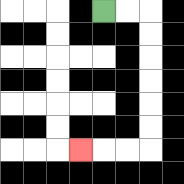{'start': '[4, 0]', 'end': '[3, 6]', 'path_directions': 'R,R,D,D,D,D,D,D,L,L,L', 'path_coordinates': '[[4, 0], [5, 0], [6, 0], [6, 1], [6, 2], [6, 3], [6, 4], [6, 5], [6, 6], [5, 6], [4, 6], [3, 6]]'}